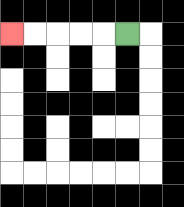{'start': '[5, 1]', 'end': '[0, 1]', 'path_directions': 'L,L,L,L,L', 'path_coordinates': '[[5, 1], [4, 1], [3, 1], [2, 1], [1, 1], [0, 1]]'}